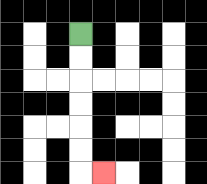{'start': '[3, 1]', 'end': '[4, 7]', 'path_directions': 'D,D,D,D,D,D,R', 'path_coordinates': '[[3, 1], [3, 2], [3, 3], [3, 4], [3, 5], [3, 6], [3, 7], [4, 7]]'}